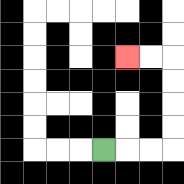{'start': '[4, 6]', 'end': '[5, 2]', 'path_directions': 'R,R,R,U,U,U,U,L,L', 'path_coordinates': '[[4, 6], [5, 6], [6, 6], [7, 6], [7, 5], [7, 4], [7, 3], [7, 2], [6, 2], [5, 2]]'}